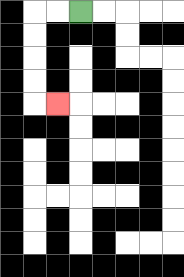{'start': '[3, 0]', 'end': '[2, 4]', 'path_directions': 'L,L,D,D,D,D,R', 'path_coordinates': '[[3, 0], [2, 0], [1, 0], [1, 1], [1, 2], [1, 3], [1, 4], [2, 4]]'}